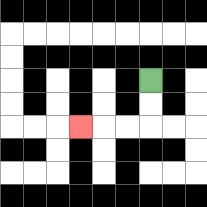{'start': '[6, 3]', 'end': '[3, 5]', 'path_directions': 'D,D,L,L,L', 'path_coordinates': '[[6, 3], [6, 4], [6, 5], [5, 5], [4, 5], [3, 5]]'}